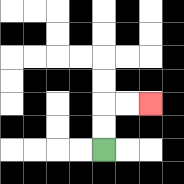{'start': '[4, 6]', 'end': '[6, 4]', 'path_directions': 'U,U,R,R', 'path_coordinates': '[[4, 6], [4, 5], [4, 4], [5, 4], [6, 4]]'}